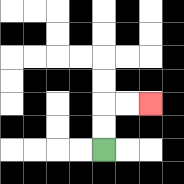{'start': '[4, 6]', 'end': '[6, 4]', 'path_directions': 'U,U,R,R', 'path_coordinates': '[[4, 6], [4, 5], [4, 4], [5, 4], [6, 4]]'}